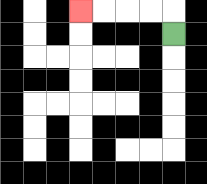{'start': '[7, 1]', 'end': '[3, 0]', 'path_directions': 'U,L,L,L,L', 'path_coordinates': '[[7, 1], [7, 0], [6, 0], [5, 0], [4, 0], [3, 0]]'}